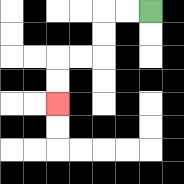{'start': '[6, 0]', 'end': '[2, 4]', 'path_directions': 'L,L,D,D,L,L,D,D', 'path_coordinates': '[[6, 0], [5, 0], [4, 0], [4, 1], [4, 2], [3, 2], [2, 2], [2, 3], [2, 4]]'}